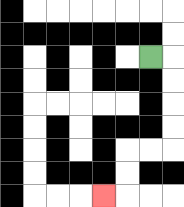{'start': '[6, 2]', 'end': '[4, 8]', 'path_directions': 'R,D,D,D,D,L,L,D,D,L', 'path_coordinates': '[[6, 2], [7, 2], [7, 3], [7, 4], [7, 5], [7, 6], [6, 6], [5, 6], [5, 7], [5, 8], [4, 8]]'}